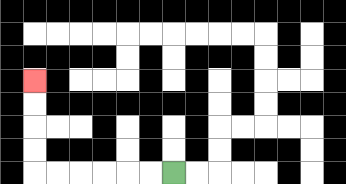{'start': '[7, 7]', 'end': '[1, 3]', 'path_directions': 'L,L,L,L,L,L,U,U,U,U', 'path_coordinates': '[[7, 7], [6, 7], [5, 7], [4, 7], [3, 7], [2, 7], [1, 7], [1, 6], [1, 5], [1, 4], [1, 3]]'}